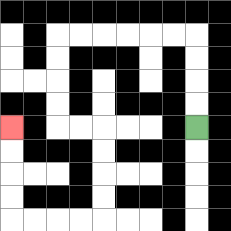{'start': '[8, 5]', 'end': '[0, 5]', 'path_directions': 'U,U,U,U,L,L,L,L,L,L,D,D,D,D,R,R,D,D,D,D,L,L,L,L,U,U,U,U', 'path_coordinates': '[[8, 5], [8, 4], [8, 3], [8, 2], [8, 1], [7, 1], [6, 1], [5, 1], [4, 1], [3, 1], [2, 1], [2, 2], [2, 3], [2, 4], [2, 5], [3, 5], [4, 5], [4, 6], [4, 7], [4, 8], [4, 9], [3, 9], [2, 9], [1, 9], [0, 9], [0, 8], [0, 7], [0, 6], [0, 5]]'}